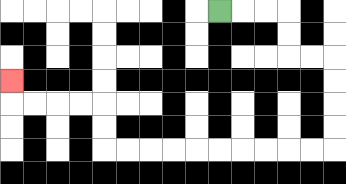{'start': '[9, 0]', 'end': '[0, 3]', 'path_directions': 'R,R,R,D,D,R,R,D,D,D,D,L,L,L,L,L,L,L,L,L,L,U,U,L,L,L,L,U', 'path_coordinates': '[[9, 0], [10, 0], [11, 0], [12, 0], [12, 1], [12, 2], [13, 2], [14, 2], [14, 3], [14, 4], [14, 5], [14, 6], [13, 6], [12, 6], [11, 6], [10, 6], [9, 6], [8, 6], [7, 6], [6, 6], [5, 6], [4, 6], [4, 5], [4, 4], [3, 4], [2, 4], [1, 4], [0, 4], [0, 3]]'}